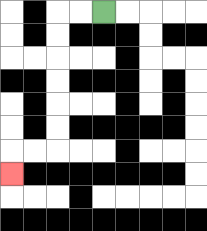{'start': '[4, 0]', 'end': '[0, 7]', 'path_directions': 'L,L,D,D,D,D,D,D,L,L,D', 'path_coordinates': '[[4, 0], [3, 0], [2, 0], [2, 1], [2, 2], [2, 3], [2, 4], [2, 5], [2, 6], [1, 6], [0, 6], [0, 7]]'}